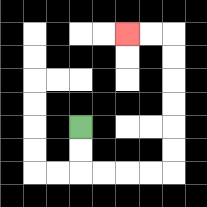{'start': '[3, 5]', 'end': '[5, 1]', 'path_directions': 'D,D,R,R,R,R,U,U,U,U,U,U,L,L', 'path_coordinates': '[[3, 5], [3, 6], [3, 7], [4, 7], [5, 7], [6, 7], [7, 7], [7, 6], [7, 5], [7, 4], [7, 3], [7, 2], [7, 1], [6, 1], [5, 1]]'}